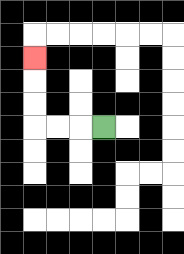{'start': '[4, 5]', 'end': '[1, 2]', 'path_directions': 'L,L,L,U,U,U', 'path_coordinates': '[[4, 5], [3, 5], [2, 5], [1, 5], [1, 4], [1, 3], [1, 2]]'}